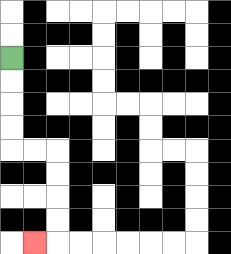{'start': '[0, 2]', 'end': '[1, 10]', 'path_directions': 'D,D,D,D,R,R,D,D,D,D,L', 'path_coordinates': '[[0, 2], [0, 3], [0, 4], [0, 5], [0, 6], [1, 6], [2, 6], [2, 7], [2, 8], [2, 9], [2, 10], [1, 10]]'}